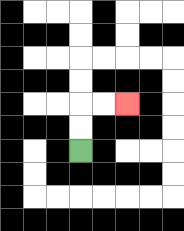{'start': '[3, 6]', 'end': '[5, 4]', 'path_directions': 'U,U,R,R', 'path_coordinates': '[[3, 6], [3, 5], [3, 4], [4, 4], [5, 4]]'}